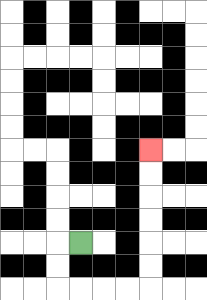{'start': '[3, 10]', 'end': '[6, 6]', 'path_directions': 'L,D,D,R,R,R,R,U,U,U,U,U,U', 'path_coordinates': '[[3, 10], [2, 10], [2, 11], [2, 12], [3, 12], [4, 12], [5, 12], [6, 12], [6, 11], [6, 10], [6, 9], [6, 8], [6, 7], [6, 6]]'}